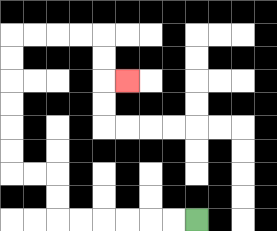{'start': '[8, 9]', 'end': '[5, 3]', 'path_directions': 'L,L,L,L,L,L,U,U,L,L,U,U,U,U,U,U,R,R,R,R,D,D,R', 'path_coordinates': '[[8, 9], [7, 9], [6, 9], [5, 9], [4, 9], [3, 9], [2, 9], [2, 8], [2, 7], [1, 7], [0, 7], [0, 6], [0, 5], [0, 4], [0, 3], [0, 2], [0, 1], [1, 1], [2, 1], [3, 1], [4, 1], [4, 2], [4, 3], [5, 3]]'}